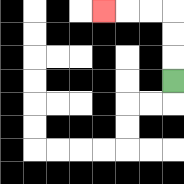{'start': '[7, 3]', 'end': '[4, 0]', 'path_directions': 'U,U,U,L,L,L', 'path_coordinates': '[[7, 3], [7, 2], [7, 1], [7, 0], [6, 0], [5, 0], [4, 0]]'}